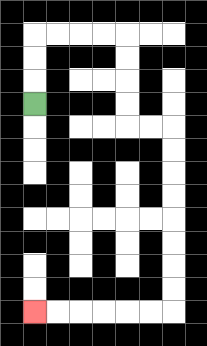{'start': '[1, 4]', 'end': '[1, 13]', 'path_directions': 'U,U,U,R,R,R,R,D,D,D,D,R,R,D,D,D,D,D,D,D,D,L,L,L,L,L,L', 'path_coordinates': '[[1, 4], [1, 3], [1, 2], [1, 1], [2, 1], [3, 1], [4, 1], [5, 1], [5, 2], [5, 3], [5, 4], [5, 5], [6, 5], [7, 5], [7, 6], [7, 7], [7, 8], [7, 9], [7, 10], [7, 11], [7, 12], [7, 13], [6, 13], [5, 13], [4, 13], [3, 13], [2, 13], [1, 13]]'}